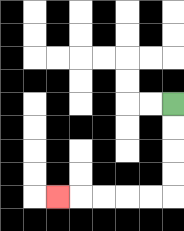{'start': '[7, 4]', 'end': '[2, 8]', 'path_directions': 'D,D,D,D,L,L,L,L,L', 'path_coordinates': '[[7, 4], [7, 5], [7, 6], [7, 7], [7, 8], [6, 8], [5, 8], [4, 8], [3, 8], [2, 8]]'}